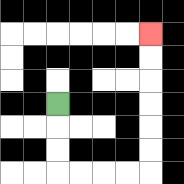{'start': '[2, 4]', 'end': '[6, 1]', 'path_directions': 'D,D,D,R,R,R,R,U,U,U,U,U,U', 'path_coordinates': '[[2, 4], [2, 5], [2, 6], [2, 7], [3, 7], [4, 7], [5, 7], [6, 7], [6, 6], [6, 5], [6, 4], [6, 3], [6, 2], [6, 1]]'}